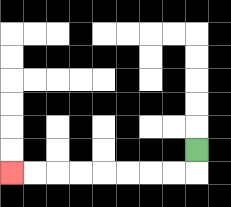{'start': '[8, 6]', 'end': '[0, 7]', 'path_directions': 'D,L,L,L,L,L,L,L,L', 'path_coordinates': '[[8, 6], [8, 7], [7, 7], [6, 7], [5, 7], [4, 7], [3, 7], [2, 7], [1, 7], [0, 7]]'}